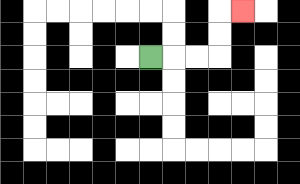{'start': '[6, 2]', 'end': '[10, 0]', 'path_directions': 'R,R,R,U,U,R', 'path_coordinates': '[[6, 2], [7, 2], [8, 2], [9, 2], [9, 1], [9, 0], [10, 0]]'}